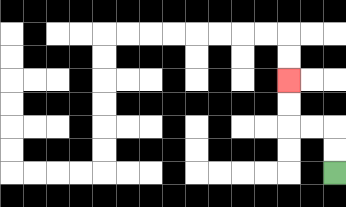{'start': '[14, 7]', 'end': '[12, 3]', 'path_directions': 'U,U,L,L,U,U', 'path_coordinates': '[[14, 7], [14, 6], [14, 5], [13, 5], [12, 5], [12, 4], [12, 3]]'}